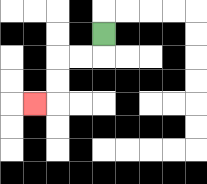{'start': '[4, 1]', 'end': '[1, 4]', 'path_directions': 'D,L,L,D,D,L', 'path_coordinates': '[[4, 1], [4, 2], [3, 2], [2, 2], [2, 3], [2, 4], [1, 4]]'}